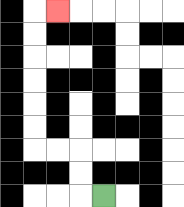{'start': '[4, 8]', 'end': '[2, 0]', 'path_directions': 'L,U,U,L,L,U,U,U,U,U,U,R', 'path_coordinates': '[[4, 8], [3, 8], [3, 7], [3, 6], [2, 6], [1, 6], [1, 5], [1, 4], [1, 3], [1, 2], [1, 1], [1, 0], [2, 0]]'}